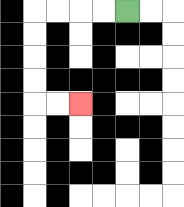{'start': '[5, 0]', 'end': '[3, 4]', 'path_directions': 'L,L,L,L,D,D,D,D,R,R', 'path_coordinates': '[[5, 0], [4, 0], [3, 0], [2, 0], [1, 0], [1, 1], [1, 2], [1, 3], [1, 4], [2, 4], [3, 4]]'}